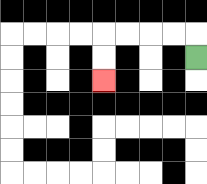{'start': '[8, 2]', 'end': '[4, 3]', 'path_directions': 'U,L,L,L,L,D,D', 'path_coordinates': '[[8, 2], [8, 1], [7, 1], [6, 1], [5, 1], [4, 1], [4, 2], [4, 3]]'}